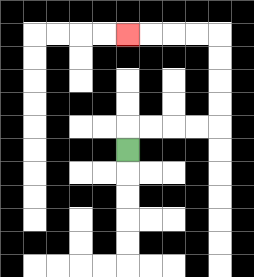{'start': '[5, 6]', 'end': '[5, 1]', 'path_directions': 'U,R,R,R,R,U,U,U,U,L,L,L,L', 'path_coordinates': '[[5, 6], [5, 5], [6, 5], [7, 5], [8, 5], [9, 5], [9, 4], [9, 3], [9, 2], [9, 1], [8, 1], [7, 1], [6, 1], [5, 1]]'}